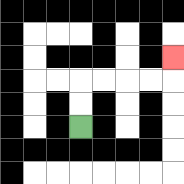{'start': '[3, 5]', 'end': '[7, 2]', 'path_directions': 'U,U,R,R,R,R,U', 'path_coordinates': '[[3, 5], [3, 4], [3, 3], [4, 3], [5, 3], [6, 3], [7, 3], [7, 2]]'}